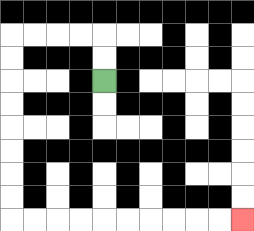{'start': '[4, 3]', 'end': '[10, 9]', 'path_directions': 'U,U,L,L,L,L,D,D,D,D,D,D,D,D,R,R,R,R,R,R,R,R,R,R', 'path_coordinates': '[[4, 3], [4, 2], [4, 1], [3, 1], [2, 1], [1, 1], [0, 1], [0, 2], [0, 3], [0, 4], [0, 5], [0, 6], [0, 7], [0, 8], [0, 9], [1, 9], [2, 9], [3, 9], [4, 9], [5, 9], [6, 9], [7, 9], [8, 9], [9, 9], [10, 9]]'}